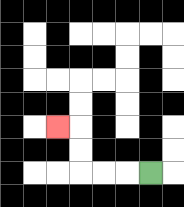{'start': '[6, 7]', 'end': '[2, 5]', 'path_directions': 'L,L,L,U,U,L', 'path_coordinates': '[[6, 7], [5, 7], [4, 7], [3, 7], [3, 6], [3, 5], [2, 5]]'}